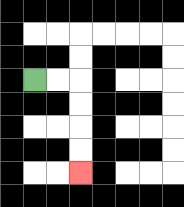{'start': '[1, 3]', 'end': '[3, 7]', 'path_directions': 'R,R,D,D,D,D', 'path_coordinates': '[[1, 3], [2, 3], [3, 3], [3, 4], [3, 5], [3, 6], [3, 7]]'}